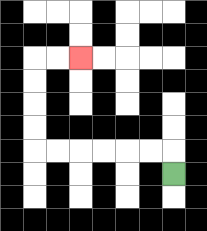{'start': '[7, 7]', 'end': '[3, 2]', 'path_directions': 'U,L,L,L,L,L,L,U,U,U,U,R,R', 'path_coordinates': '[[7, 7], [7, 6], [6, 6], [5, 6], [4, 6], [3, 6], [2, 6], [1, 6], [1, 5], [1, 4], [1, 3], [1, 2], [2, 2], [3, 2]]'}